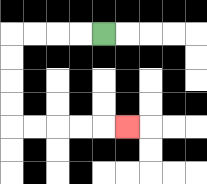{'start': '[4, 1]', 'end': '[5, 5]', 'path_directions': 'L,L,L,L,D,D,D,D,R,R,R,R,R', 'path_coordinates': '[[4, 1], [3, 1], [2, 1], [1, 1], [0, 1], [0, 2], [0, 3], [0, 4], [0, 5], [1, 5], [2, 5], [3, 5], [4, 5], [5, 5]]'}